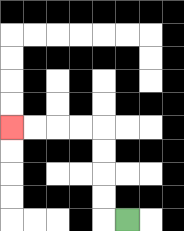{'start': '[5, 9]', 'end': '[0, 5]', 'path_directions': 'L,U,U,U,U,L,L,L,L', 'path_coordinates': '[[5, 9], [4, 9], [4, 8], [4, 7], [4, 6], [4, 5], [3, 5], [2, 5], [1, 5], [0, 5]]'}